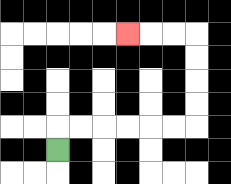{'start': '[2, 6]', 'end': '[5, 1]', 'path_directions': 'U,R,R,R,R,R,R,U,U,U,U,L,L,L', 'path_coordinates': '[[2, 6], [2, 5], [3, 5], [4, 5], [5, 5], [6, 5], [7, 5], [8, 5], [8, 4], [8, 3], [8, 2], [8, 1], [7, 1], [6, 1], [5, 1]]'}